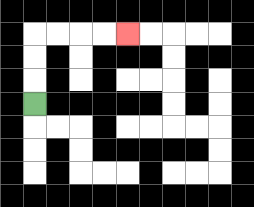{'start': '[1, 4]', 'end': '[5, 1]', 'path_directions': 'U,U,U,R,R,R,R', 'path_coordinates': '[[1, 4], [1, 3], [1, 2], [1, 1], [2, 1], [3, 1], [4, 1], [5, 1]]'}